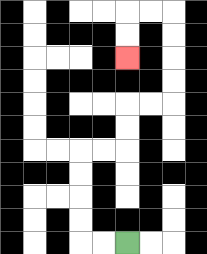{'start': '[5, 10]', 'end': '[5, 2]', 'path_directions': 'L,L,U,U,U,U,R,R,U,U,R,R,U,U,U,U,L,L,D,D', 'path_coordinates': '[[5, 10], [4, 10], [3, 10], [3, 9], [3, 8], [3, 7], [3, 6], [4, 6], [5, 6], [5, 5], [5, 4], [6, 4], [7, 4], [7, 3], [7, 2], [7, 1], [7, 0], [6, 0], [5, 0], [5, 1], [5, 2]]'}